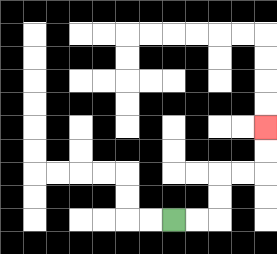{'start': '[7, 9]', 'end': '[11, 5]', 'path_directions': 'R,R,U,U,R,R,U,U', 'path_coordinates': '[[7, 9], [8, 9], [9, 9], [9, 8], [9, 7], [10, 7], [11, 7], [11, 6], [11, 5]]'}